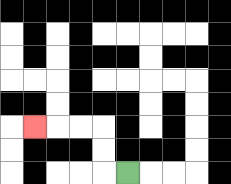{'start': '[5, 7]', 'end': '[1, 5]', 'path_directions': 'L,U,U,L,L,L', 'path_coordinates': '[[5, 7], [4, 7], [4, 6], [4, 5], [3, 5], [2, 5], [1, 5]]'}